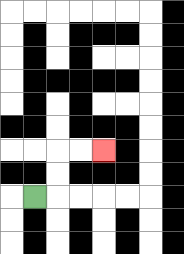{'start': '[1, 8]', 'end': '[4, 6]', 'path_directions': 'R,U,U,R,R', 'path_coordinates': '[[1, 8], [2, 8], [2, 7], [2, 6], [3, 6], [4, 6]]'}